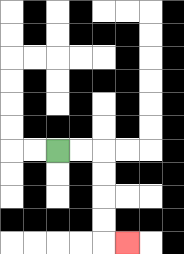{'start': '[2, 6]', 'end': '[5, 10]', 'path_directions': 'R,R,D,D,D,D,R', 'path_coordinates': '[[2, 6], [3, 6], [4, 6], [4, 7], [4, 8], [4, 9], [4, 10], [5, 10]]'}